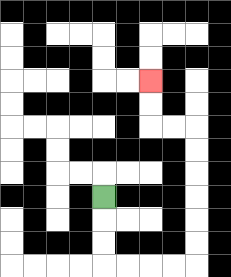{'start': '[4, 8]', 'end': '[6, 3]', 'path_directions': 'D,D,D,R,R,R,R,U,U,U,U,U,U,L,L,U,U', 'path_coordinates': '[[4, 8], [4, 9], [4, 10], [4, 11], [5, 11], [6, 11], [7, 11], [8, 11], [8, 10], [8, 9], [8, 8], [8, 7], [8, 6], [8, 5], [7, 5], [6, 5], [6, 4], [6, 3]]'}